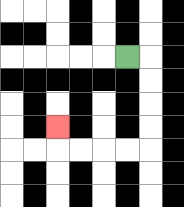{'start': '[5, 2]', 'end': '[2, 5]', 'path_directions': 'R,D,D,D,D,L,L,L,L,U', 'path_coordinates': '[[5, 2], [6, 2], [6, 3], [6, 4], [6, 5], [6, 6], [5, 6], [4, 6], [3, 6], [2, 6], [2, 5]]'}